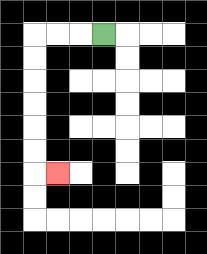{'start': '[4, 1]', 'end': '[2, 7]', 'path_directions': 'L,L,L,D,D,D,D,D,D,R', 'path_coordinates': '[[4, 1], [3, 1], [2, 1], [1, 1], [1, 2], [1, 3], [1, 4], [1, 5], [1, 6], [1, 7], [2, 7]]'}